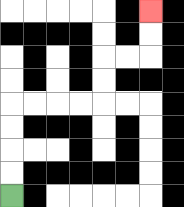{'start': '[0, 8]', 'end': '[6, 0]', 'path_directions': 'U,U,U,U,R,R,R,R,U,U,R,R,U,U', 'path_coordinates': '[[0, 8], [0, 7], [0, 6], [0, 5], [0, 4], [1, 4], [2, 4], [3, 4], [4, 4], [4, 3], [4, 2], [5, 2], [6, 2], [6, 1], [6, 0]]'}